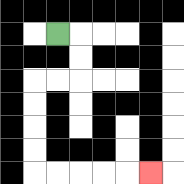{'start': '[2, 1]', 'end': '[6, 7]', 'path_directions': 'R,D,D,L,L,D,D,D,D,R,R,R,R,R', 'path_coordinates': '[[2, 1], [3, 1], [3, 2], [3, 3], [2, 3], [1, 3], [1, 4], [1, 5], [1, 6], [1, 7], [2, 7], [3, 7], [4, 7], [5, 7], [6, 7]]'}